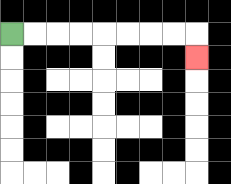{'start': '[0, 1]', 'end': '[8, 2]', 'path_directions': 'R,R,R,R,R,R,R,R,D', 'path_coordinates': '[[0, 1], [1, 1], [2, 1], [3, 1], [4, 1], [5, 1], [6, 1], [7, 1], [8, 1], [8, 2]]'}